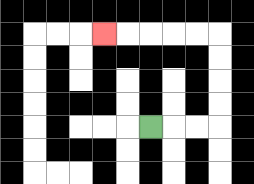{'start': '[6, 5]', 'end': '[4, 1]', 'path_directions': 'R,R,R,U,U,U,U,L,L,L,L,L', 'path_coordinates': '[[6, 5], [7, 5], [8, 5], [9, 5], [9, 4], [9, 3], [9, 2], [9, 1], [8, 1], [7, 1], [6, 1], [5, 1], [4, 1]]'}